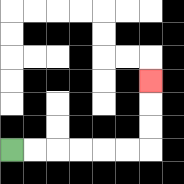{'start': '[0, 6]', 'end': '[6, 3]', 'path_directions': 'R,R,R,R,R,R,U,U,U', 'path_coordinates': '[[0, 6], [1, 6], [2, 6], [3, 6], [4, 6], [5, 6], [6, 6], [6, 5], [6, 4], [6, 3]]'}